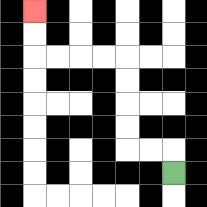{'start': '[7, 7]', 'end': '[1, 0]', 'path_directions': 'U,L,L,U,U,U,U,L,L,L,L,U,U', 'path_coordinates': '[[7, 7], [7, 6], [6, 6], [5, 6], [5, 5], [5, 4], [5, 3], [5, 2], [4, 2], [3, 2], [2, 2], [1, 2], [1, 1], [1, 0]]'}